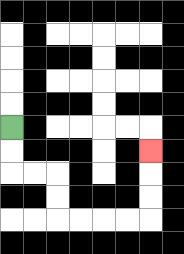{'start': '[0, 5]', 'end': '[6, 6]', 'path_directions': 'D,D,R,R,D,D,R,R,R,R,U,U,U', 'path_coordinates': '[[0, 5], [0, 6], [0, 7], [1, 7], [2, 7], [2, 8], [2, 9], [3, 9], [4, 9], [5, 9], [6, 9], [6, 8], [6, 7], [6, 6]]'}